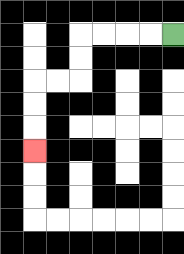{'start': '[7, 1]', 'end': '[1, 6]', 'path_directions': 'L,L,L,L,D,D,L,L,D,D,D', 'path_coordinates': '[[7, 1], [6, 1], [5, 1], [4, 1], [3, 1], [3, 2], [3, 3], [2, 3], [1, 3], [1, 4], [1, 5], [1, 6]]'}